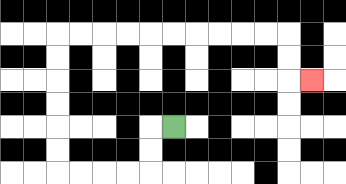{'start': '[7, 5]', 'end': '[13, 3]', 'path_directions': 'L,D,D,L,L,L,L,U,U,U,U,U,U,R,R,R,R,R,R,R,R,R,R,D,D,R', 'path_coordinates': '[[7, 5], [6, 5], [6, 6], [6, 7], [5, 7], [4, 7], [3, 7], [2, 7], [2, 6], [2, 5], [2, 4], [2, 3], [2, 2], [2, 1], [3, 1], [4, 1], [5, 1], [6, 1], [7, 1], [8, 1], [9, 1], [10, 1], [11, 1], [12, 1], [12, 2], [12, 3], [13, 3]]'}